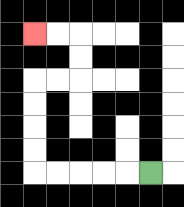{'start': '[6, 7]', 'end': '[1, 1]', 'path_directions': 'L,L,L,L,L,U,U,U,U,R,R,U,U,L,L', 'path_coordinates': '[[6, 7], [5, 7], [4, 7], [3, 7], [2, 7], [1, 7], [1, 6], [1, 5], [1, 4], [1, 3], [2, 3], [3, 3], [3, 2], [3, 1], [2, 1], [1, 1]]'}